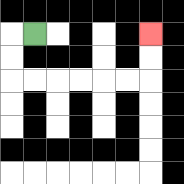{'start': '[1, 1]', 'end': '[6, 1]', 'path_directions': 'L,D,D,R,R,R,R,R,R,U,U', 'path_coordinates': '[[1, 1], [0, 1], [0, 2], [0, 3], [1, 3], [2, 3], [3, 3], [4, 3], [5, 3], [6, 3], [6, 2], [6, 1]]'}